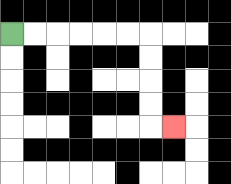{'start': '[0, 1]', 'end': '[7, 5]', 'path_directions': 'R,R,R,R,R,R,D,D,D,D,R', 'path_coordinates': '[[0, 1], [1, 1], [2, 1], [3, 1], [4, 1], [5, 1], [6, 1], [6, 2], [6, 3], [6, 4], [6, 5], [7, 5]]'}